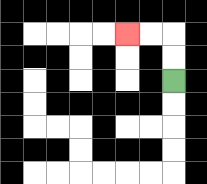{'start': '[7, 3]', 'end': '[5, 1]', 'path_directions': 'U,U,L,L', 'path_coordinates': '[[7, 3], [7, 2], [7, 1], [6, 1], [5, 1]]'}